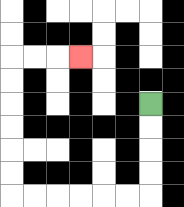{'start': '[6, 4]', 'end': '[3, 2]', 'path_directions': 'D,D,D,D,L,L,L,L,L,L,U,U,U,U,U,U,R,R,R', 'path_coordinates': '[[6, 4], [6, 5], [6, 6], [6, 7], [6, 8], [5, 8], [4, 8], [3, 8], [2, 8], [1, 8], [0, 8], [0, 7], [0, 6], [0, 5], [0, 4], [0, 3], [0, 2], [1, 2], [2, 2], [3, 2]]'}